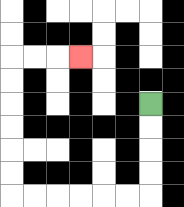{'start': '[6, 4]', 'end': '[3, 2]', 'path_directions': 'D,D,D,D,L,L,L,L,L,L,U,U,U,U,U,U,R,R,R', 'path_coordinates': '[[6, 4], [6, 5], [6, 6], [6, 7], [6, 8], [5, 8], [4, 8], [3, 8], [2, 8], [1, 8], [0, 8], [0, 7], [0, 6], [0, 5], [0, 4], [0, 3], [0, 2], [1, 2], [2, 2], [3, 2]]'}